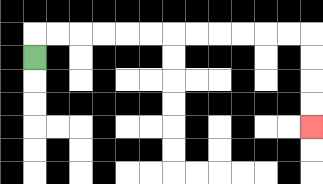{'start': '[1, 2]', 'end': '[13, 5]', 'path_directions': 'U,R,R,R,R,R,R,R,R,R,R,R,R,D,D,D,D', 'path_coordinates': '[[1, 2], [1, 1], [2, 1], [3, 1], [4, 1], [5, 1], [6, 1], [7, 1], [8, 1], [9, 1], [10, 1], [11, 1], [12, 1], [13, 1], [13, 2], [13, 3], [13, 4], [13, 5]]'}